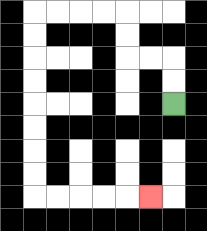{'start': '[7, 4]', 'end': '[6, 8]', 'path_directions': 'U,U,L,L,U,U,L,L,L,L,D,D,D,D,D,D,D,D,R,R,R,R,R', 'path_coordinates': '[[7, 4], [7, 3], [7, 2], [6, 2], [5, 2], [5, 1], [5, 0], [4, 0], [3, 0], [2, 0], [1, 0], [1, 1], [1, 2], [1, 3], [1, 4], [1, 5], [1, 6], [1, 7], [1, 8], [2, 8], [3, 8], [4, 8], [5, 8], [6, 8]]'}